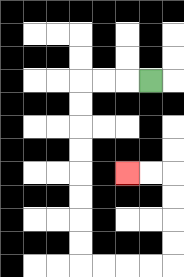{'start': '[6, 3]', 'end': '[5, 7]', 'path_directions': 'L,L,L,D,D,D,D,D,D,D,D,R,R,R,R,U,U,U,U,L,L', 'path_coordinates': '[[6, 3], [5, 3], [4, 3], [3, 3], [3, 4], [3, 5], [3, 6], [3, 7], [3, 8], [3, 9], [3, 10], [3, 11], [4, 11], [5, 11], [6, 11], [7, 11], [7, 10], [7, 9], [7, 8], [7, 7], [6, 7], [5, 7]]'}